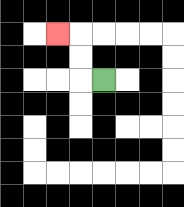{'start': '[4, 3]', 'end': '[2, 1]', 'path_directions': 'L,U,U,L', 'path_coordinates': '[[4, 3], [3, 3], [3, 2], [3, 1], [2, 1]]'}